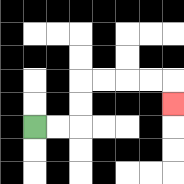{'start': '[1, 5]', 'end': '[7, 4]', 'path_directions': 'R,R,U,U,R,R,R,R,D', 'path_coordinates': '[[1, 5], [2, 5], [3, 5], [3, 4], [3, 3], [4, 3], [5, 3], [6, 3], [7, 3], [7, 4]]'}